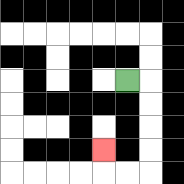{'start': '[5, 3]', 'end': '[4, 6]', 'path_directions': 'R,D,D,D,D,L,L,U', 'path_coordinates': '[[5, 3], [6, 3], [6, 4], [6, 5], [6, 6], [6, 7], [5, 7], [4, 7], [4, 6]]'}